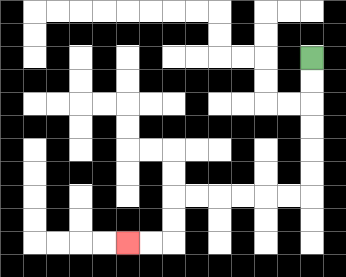{'start': '[13, 2]', 'end': '[5, 10]', 'path_directions': 'D,D,D,D,D,D,L,L,L,L,L,L,D,D,L,L', 'path_coordinates': '[[13, 2], [13, 3], [13, 4], [13, 5], [13, 6], [13, 7], [13, 8], [12, 8], [11, 8], [10, 8], [9, 8], [8, 8], [7, 8], [7, 9], [7, 10], [6, 10], [5, 10]]'}